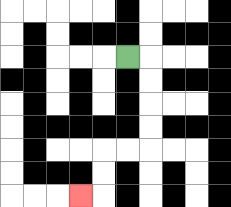{'start': '[5, 2]', 'end': '[3, 8]', 'path_directions': 'R,D,D,D,D,L,L,D,D,L', 'path_coordinates': '[[5, 2], [6, 2], [6, 3], [6, 4], [6, 5], [6, 6], [5, 6], [4, 6], [4, 7], [4, 8], [3, 8]]'}